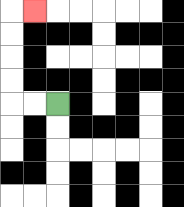{'start': '[2, 4]', 'end': '[1, 0]', 'path_directions': 'L,L,U,U,U,U,R', 'path_coordinates': '[[2, 4], [1, 4], [0, 4], [0, 3], [0, 2], [0, 1], [0, 0], [1, 0]]'}